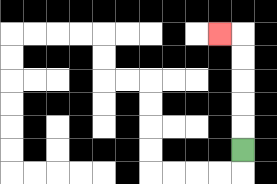{'start': '[10, 6]', 'end': '[9, 1]', 'path_directions': 'U,U,U,U,U,L', 'path_coordinates': '[[10, 6], [10, 5], [10, 4], [10, 3], [10, 2], [10, 1], [9, 1]]'}